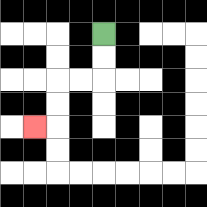{'start': '[4, 1]', 'end': '[1, 5]', 'path_directions': 'D,D,L,L,D,D,L', 'path_coordinates': '[[4, 1], [4, 2], [4, 3], [3, 3], [2, 3], [2, 4], [2, 5], [1, 5]]'}